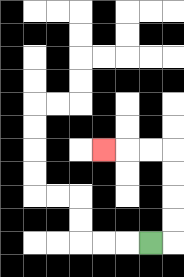{'start': '[6, 10]', 'end': '[4, 6]', 'path_directions': 'R,U,U,U,U,L,L,L', 'path_coordinates': '[[6, 10], [7, 10], [7, 9], [7, 8], [7, 7], [7, 6], [6, 6], [5, 6], [4, 6]]'}